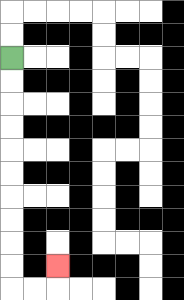{'start': '[0, 2]', 'end': '[2, 11]', 'path_directions': 'D,D,D,D,D,D,D,D,D,D,R,R,U', 'path_coordinates': '[[0, 2], [0, 3], [0, 4], [0, 5], [0, 6], [0, 7], [0, 8], [0, 9], [0, 10], [0, 11], [0, 12], [1, 12], [2, 12], [2, 11]]'}